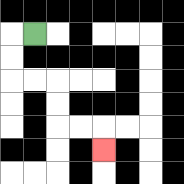{'start': '[1, 1]', 'end': '[4, 6]', 'path_directions': 'L,D,D,R,R,D,D,R,R,D', 'path_coordinates': '[[1, 1], [0, 1], [0, 2], [0, 3], [1, 3], [2, 3], [2, 4], [2, 5], [3, 5], [4, 5], [4, 6]]'}